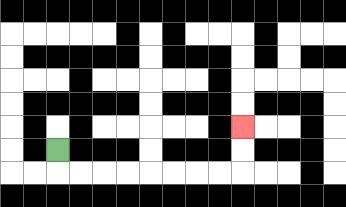{'start': '[2, 6]', 'end': '[10, 5]', 'path_directions': 'D,R,R,R,R,R,R,R,R,U,U', 'path_coordinates': '[[2, 6], [2, 7], [3, 7], [4, 7], [5, 7], [6, 7], [7, 7], [8, 7], [9, 7], [10, 7], [10, 6], [10, 5]]'}